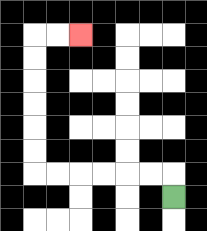{'start': '[7, 8]', 'end': '[3, 1]', 'path_directions': 'U,L,L,L,L,L,L,U,U,U,U,U,U,R,R', 'path_coordinates': '[[7, 8], [7, 7], [6, 7], [5, 7], [4, 7], [3, 7], [2, 7], [1, 7], [1, 6], [1, 5], [1, 4], [1, 3], [1, 2], [1, 1], [2, 1], [3, 1]]'}